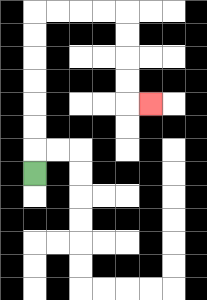{'start': '[1, 7]', 'end': '[6, 4]', 'path_directions': 'U,U,U,U,U,U,U,R,R,R,R,D,D,D,D,R', 'path_coordinates': '[[1, 7], [1, 6], [1, 5], [1, 4], [1, 3], [1, 2], [1, 1], [1, 0], [2, 0], [3, 0], [4, 0], [5, 0], [5, 1], [5, 2], [5, 3], [5, 4], [6, 4]]'}